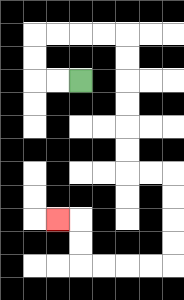{'start': '[3, 3]', 'end': '[2, 9]', 'path_directions': 'L,L,U,U,R,R,R,R,D,D,D,D,D,D,R,R,D,D,D,D,L,L,L,L,U,U,L', 'path_coordinates': '[[3, 3], [2, 3], [1, 3], [1, 2], [1, 1], [2, 1], [3, 1], [4, 1], [5, 1], [5, 2], [5, 3], [5, 4], [5, 5], [5, 6], [5, 7], [6, 7], [7, 7], [7, 8], [7, 9], [7, 10], [7, 11], [6, 11], [5, 11], [4, 11], [3, 11], [3, 10], [3, 9], [2, 9]]'}